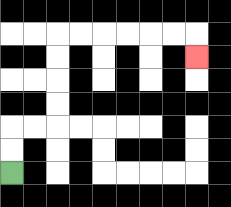{'start': '[0, 7]', 'end': '[8, 2]', 'path_directions': 'U,U,R,R,U,U,U,U,R,R,R,R,R,R,D', 'path_coordinates': '[[0, 7], [0, 6], [0, 5], [1, 5], [2, 5], [2, 4], [2, 3], [2, 2], [2, 1], [3, 1], [4, 1], [5, 1], [6, 1], [7, 1], [8, 1], [8, 2]]'}